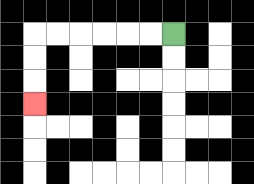{'start': '[7, 1]', 'end': '[1, 4]', 'path_directions': 'L,L,L,L,L,L,D,D,D', 'path_coordinates': '[[7, 1], [6, 1], [5, 1], [4, 1], [3, 1], [2, 1], [1, 1], [1, 2], [1, 3], [1, 4]]'}